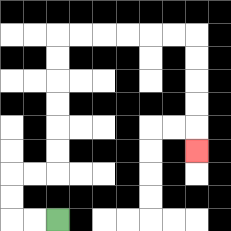{'start': '[2, 9]', 'end': '[8, 6]', 'path_directions': 'L,L,U,U,R,R,U,U,U,U,U,U,R,R,R,R,R,R,D,D,D,D,D', 'path_coordinates': '[[2, 9], [1, 9], [0, 9], [0, 8], [0, 7], [1, 7], [2, 7], [2, 6], [2, 5], [2, 4], [2, 3], [2, 2], [2, 1], [3, 1], [4, 1], [5, 1], [6, 1], [7, 1], [8, 1], [8, 2], [8, 3], [8, 4], [8, 5], [8, 6]]'}